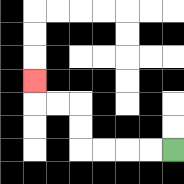{'start': '[7, 6]', 'end': '[1, 3]', 'path_directions': 'L,L,L,L,U,U,L,L,U', 'path_coordinates': '[[7, 6], [6, 6], [5, 6], [4, 6], [3, 6], [3, 5], [3, 4], [2, 4], [1, 4], [1, 3]]'}